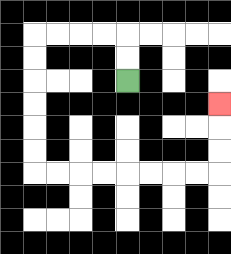{'start': '[5, 3]', 'end': '[9, 4]', 'path_directions': 'U,U,L,L,L,L,D,D,D,D,D,D,R,R,R,R,R,R,R,R,U,U,U', 'path_coordinates': '[[5, 3], [5, 2], [5, 1], [4, 1], [3, 1], [2, 1], [1, 1], [1, 2], [1, 3], [1, 4], [1, 5], [1, 6], [1, 7], [2, 7], [3, 7], [4, 7], [5, 7], [6, 7], [7, 7], [8, 7], [9, 7], [9, 6], [9, 5], [9, 4]]'}